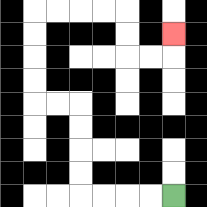{'start': '[7, 8]', 'end': '[7, 1]', 'path_directions': 'L,L,L,L,U,U,U,U,L,L,U,U,U,U,R,R,R,R,D,D,R,R,U', 'path_coordinates': '[[7, 8], [6, 8], [5, 8], [4, 8], [3, 8], [3, 7], [3, 6], [3, 5], [3, 4], [2, 4], [1, 4], [1, 3], [1, 2], [1, 1], [1, 0], [2, 0], [3, 0], [4, 0], [5, 0], [5, 1], [5, 2], [6, 2], [7, 2], [7, 1]]'}